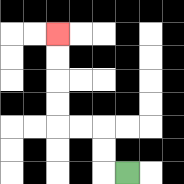{'start': '[5, 7]', 'end': '[2, 1]', 'path_directions': 'L,U,U,L,L,U,U,U,U', 'path_coordinates': '[[5, 7], [4, 7], [4, 6], [4, 5], [3, 5], [2, 5], [2, 4], [2, 3], [2, 2], [2, 1]]'}